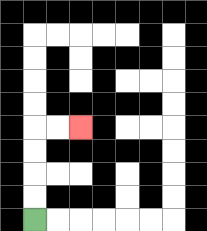{'start': '[1, 9]', 'end': '[3, 5]', 'path_directions': 'U,U,U,U,R,R', 'path_coordinates': '[[1, 9], [1, 8], [1, 7], [1, 6], [1, 5], [2, 5], [3, 5]]'}